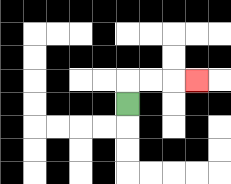{'start': '[5, 4]', 'end': '[8, 3]', 'path_directions': 'U,R,R,R', 'path_coordinates': '[[5, 4], [5, 3], [6, 3], [7, 3], [8, 3]]'}